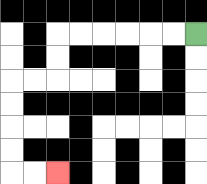{'start': '[8, 1]', 'end': '[2, 7]', 'path_directions': 'L,L,L,L,L,L,D,D,L,L,D,D,D,D,R,R', 'path_coordinates': '[[8, 1], [7, 1], [6, 1], [5, 1], [4, 1], [3, 1], [2, 1], [2, 2], [2, 3], [1, 3], [0, 3], [0, 4], [0, 5], [0, 6], [0, 7], [1, 7], [2, 7]]'}